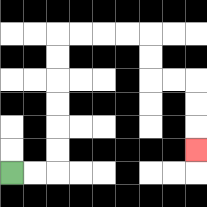{'start': '[0, 7]', 'end': '[8, 6]', 'path_directions': 'R,R,U,U,U,U,U,U,R,R,R,R,D,D,R,R,D,D,D', 'path_coordinates': '[[0, 7], [1, 7], [2, 7], [2, 6], [2, 5], [2, 4], [2, 3], [2, 2], [2, 1], [3, 1], [4, 1], [5, 1], [6, 1], [6, 2], [6, 3], [7, 3], [8, 3], [8, 4], [8, 5], [8, 6]]'}